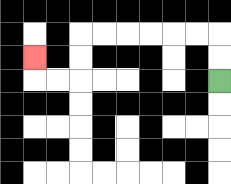{'start': '[9, 3]', 'end': '[1, 2]', 'path_directions': 'U,U,L,L,L,L,L,L,D,D,L,L,U', 'path_coordinates': '[[9, 3], [9, 2], [9, 1], [8, 1], [7, 1], [6, 1], [5, 1], [4, 1], [3, 1], [3, 2], [3, 3], [2, 3], [1, 3], [1, 2]]'}